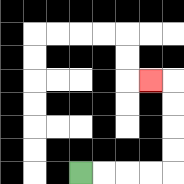{'start': '[3, 7]', 'end': '[6, 3]', 'path_directions': 'R,R,R,R,U,U,U,U,L', 'path_coordinates': '[[3, 7], [4, 7], [5, 7], [6, 7], [7, 7], [7, 6], [7, 5], [7, 4], [7, 3], [6, 3]]'}